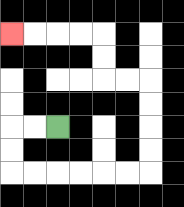{'start': '[2, 5]', 'end': '[0, 1]', 'path_directions': 'L,L,D,D,R,R,R,R,R,R,U,U,U,U,L,L,U,U,L,L,L,L', 'path_coordinates': '[[2, 5], [1, 5], [0, 5], [0, 6], [0, 7], [1, 7], [2, 7], [3, 7], [4, 7], [5, 7], [6, 7], [6, 6], [6, 5], [6, 4], [6, 3], [5, 3], [4, 3], [4, 2], [4, 1], [3, 1], [2, 1], [1, 1], [0, 1]]'}